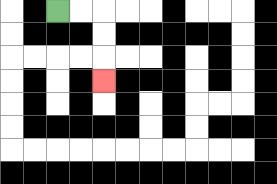{'start': '[2, 0]', 'end': '[4, 3]', 'path_directions': 'R,R,D,D,D', 'path_coordinates': '[[2, 0], [3, 0], [4, 0], [4, 1], [4, 2], [4, 3]]'}